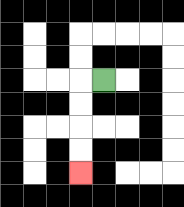{'start': '[4, 3]', 'end': '[3, 7]', 'path_directions': 'L,D,D,D,D', 'path_coordinates': '[[4, 3], [3, 3], [3, 4], [3, 5], [3, 6], [3, 7]]'}